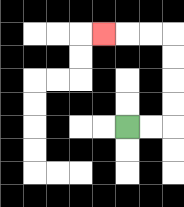{'start': '[5, 5]', 'end': '[4, 1]', 'path_directions': 'R,R,U,U,U,U,L,L,L', 'path_coordinates': '[[5, 5], [6, 5], [7, 5], [7, 4], [7, 3], [7, 2], [7, 1], [6, 1], [5, 1], [4, 1]]'}